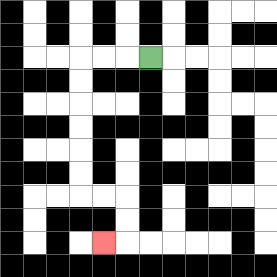{'start': '[6, 2]', 'end': '[4, 10]', 'path_directions': 'L,L,L,D,D,D,D,D,D,R,R,D,D,L', 'path_coordinates': '[[6, 2], [5, 2], [4, 2], [3, 2], [3, 3], [3, 4], [3, 5], [3, 6], [3, 7], [3, 8], [4, 8], [5, 8], [5, 9], [5, 10], [4, 10]]'}